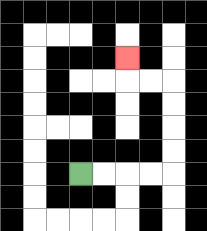{'start': '[3, 7]', 'end': '[5, 2]', 'path_directions': 'R,R,R,R,U,U,U,U,L,L,U', 'path_coordinates': '[[3, 7], [4, 7], [5, 7], [6, 7], [7, 7], [7, 6], [7, 5], [7, 4], [7, 3], [6, 3], [5, 3], [5, 2]]'}